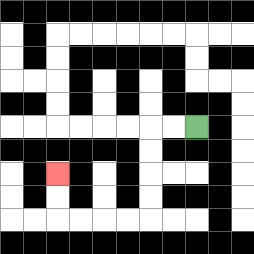{'start': '[8, 5]', 'end': '[2, 7]', 'path_directions': 'L,L,D,D,D,D,L,L,L,L,U,U', 'path_coordinates': '[[8, 5], [7, 5], [6, 5], [6, 6], [6, 7], [6, 8], [6, 9], [5, 9], [4, 9], [3, 9], [2, 9], [2, 8], [2, 7]]'}